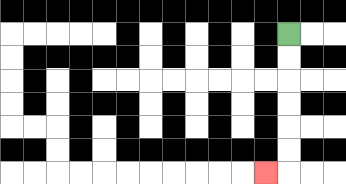{'start': '[12, 1]', 'end': '[11, 7]', 'path_directions': 'D,D,D,D,D,D,L', 'path_coordinates': '[[12, 1], [12, 2], [12, 3], [12, 4], [12, 5], [12, 6], [12, 7], [11, 7]]'}